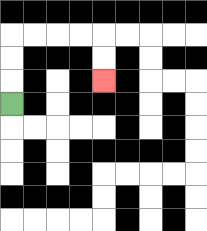{'start': '[0, 4]', 'end': '[4, 3]', 'path_directions': 'U,U,U,R,R,R,R,D,D', 'path_coordinates': '[[0, 4], [0, 3], [0, 2], [0, 1], [1, 1], [2, 1], [3, 1], [4, 1], [4, 2], [4, 3]]'}